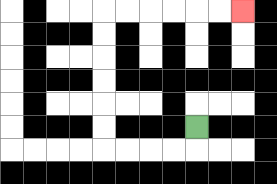{'start': '[8, 5]', 'end': '[10, 0]', 'path_directions': 'D,L,L,L,L,U,U,U,U,U,U,R,R,R,R,R,R', 'path_coordinates': '[[8, 5], [8, 6], [7, 6], [6, 6], [5, 6], [4, 6], [4, 5], [4, 4], [4, 3], [4, 2], [4, 1], [4, 0], [5, 0], [6, 0], [7, 0], [8, 0], [9, 0], [10, 0]]'}